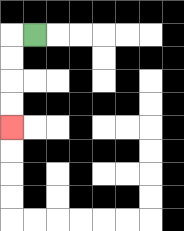{'start': '[1, 1]', 'end': '[0, 5]', 'path_directions': 'L,D,D,D,D', 'path_coordinates': '[[1, 1], [0, 1], [0, 2], [0, 3], [0, 4], [0, 5]]'}